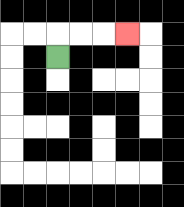{'start': '[2, 2]', 'end': '[5, 1]', 'path_directions': 'U,R,R,R', 'path_coordinates': '[[2, 2], [2, 1], [3, 1], [4, 1], [5, 1]]'}